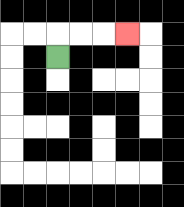{'start': '[2, 2]', 'end': '[5, 1]', 'path_directions': 'U,R,R,R', 'path_coordinates': '[[2, 2], [2, 1], [3, 1], [4, 1], [5, 1]]'}